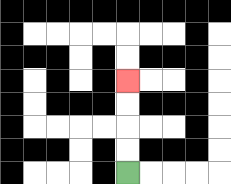{'start': '[5, 7]', 'end': '[5, 3]', 'path_directions': 'U,U,U,U', 'path_coordinates': '[[5, 7], [5, 6], [5, 5], [5, 4], [5, 3]]'}